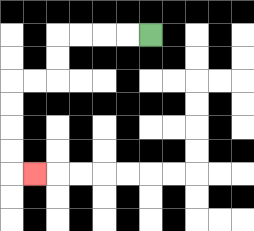{'start': '[6, 1]', 'end': '[1, 7]', 'path_directions': 'L,L,L,L,D,D,L,L,D,D,D,D,R', 'path_coordinates': '[[6, 1], [5, 1], [4, 1], [3, 1], [2, 1], [2, 2], [2, 3], [1, 3], [0, 3], [0, 4], [0, 5], [0, 6], [0, 7], [1, 7]]'}